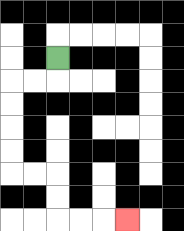{'start': '[2, 2]', 'end': '[5, 9]', 'path_directions': 'D,L,L,D,D,D,D,R,R,D,D,R,R,R', 'path_coordinates': '[[2, 2], [2, 3], [1, 3], [0, 3], [0, 4], [0, 5], [0, 6], [0, 7], [1, 7], [2, 7], [2, 8], [2, 9], [3, 9], [4, 9], [5, 9]]'}